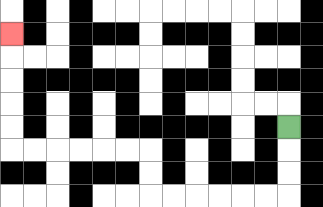{'start': '[12, 5]', 'end': '[0, 1]', 'path_directions': 'D,D,D,L,L,L,L,L,L,U,U,L,L,L,L,L,L,U,U,U,U,U', 'path_coordinates': '[[12, 5], [12, 6], [12, 7], [12, 8], [11, 8], [10, 8], [9, 8], [8, 8], [7, 8], [6, 8], [6, 7], [6, 6], [5, 6], [4, 6], [3, 6], [2, 6], [1, 6], [0, 6], [0, 5], [0, 4], [0, 3], [0, 2], [0, 1]]'}